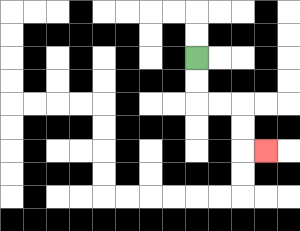{'start': '[8, 2]', 'end': '[11, 6]', 'path_directions': 'D,D,R,R,D,D,R', 'path_coordinates': '[[8, 2], [8, 3], [8, 4], [9, 4], [10, 4], [10, 5], [10, 6], [11, 6]]'}